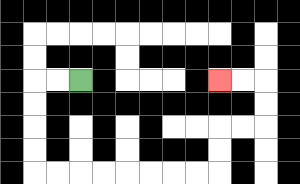{'start': '[3, 3]', 'end': '[9, 3]', 'path_directions': 'L,L,D,D,D,D,R,R,R,R,R,R,R,R,U,U,R,R,U,U,L,L', 'path_coordinates': '[[3, 3], [2, 3], [1, 3], [1, 4], [1, 5], [1, 6], [1, 7], [2, 7], [3, 7], [4, 7], [5, 7], [6, 7], [7, 7], [8, 7], [9, 7], [9, 6], [9, 5], [10, 5], [11, 5], [11, 4], [11, 3], [10, 3], [9, 3]]'}